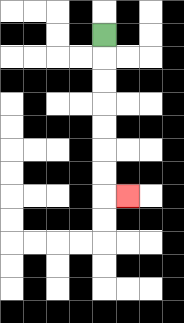{'start': '[4, 1]', 'end': '[5, 8]', 'path_directions': 'D,D,D,D,D,D,D,R', 'path_coordinates': '[[4, 1], [4, 2], [4, 3], [4, 4], [4, 5], [4, 6], [4, 7], [4, 8], [5, 8]]'}